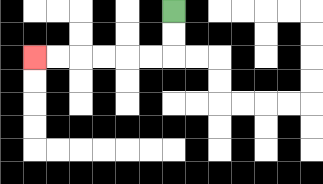{'start': '[7, 0]', 'end': '[1, 2]', 'path_directions': 'D,D,L,L,L,L,L,L', 'path_coordinates': '[[7, 0], [7, 1], [7, 2], [6, 2], [5, 2], [4, 2], [3, 2], [2, 2], [1, 2]]'}